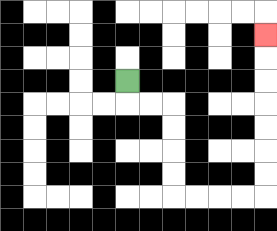{'start': '[5, 3]', 'end': '[11, 1]', 'path_directions': 'D,R,R,D,D,D,D,R,R,R,R,U,U,U,U,U,U,U', 'path_coordinates': '[[5, 3], [5, 4], [6, 4], [7, 4], [7, 5], [7, 6], [7, 7], [7, 8], [8, 8], [9, 8], [10, 8], [11, 8], [11, 7], [11, 6], [11, 5], [11, 4], [11, 3], [11, 2], [11, 1]]'}